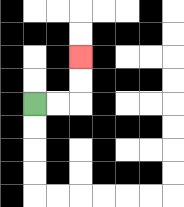{'start': '[1, 4]', 'end': '[3, 2]', 'path_directions': 'R,R,U,U', 'path_coordinates': '[[1, 4], [2, 4], [3, 4], [3, 3], [3, 2]]'}